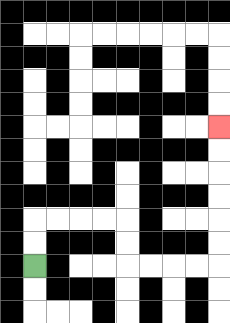{'start': '[1, 11]', 'end': '[9, 5]', 'path_directions': 'U,U,R,R,R,R,D,D,R,R,R,R,U,U,U,U,U,U', 'path_coordinates': '[[1, 11], [1, 10], [1, 9], [2, 9], [3, 9], [4, 9], [5, 9], [5, 10], [5, 11], [6, 11], [7, 11], [8, 11], [9, 11], [9, 10], [9, 9], [9, 8], [9, 7], [9, 6], [9, 5]]'}